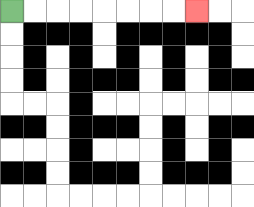{'start': '[0, 0]', 'end': '[8, 0]', 'path_directions': 'R,R,R,R,R,R,R,R', 'path_coordinates': '[[0, 0], [1, 0], [2, 0], [3, 0], [4, 0], [5, 0], [6, 0], [7, 0], [8, 0]]'}